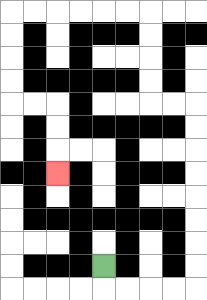{'start': '[4, 11]', 'end': '[2, 7]', 'path_directions': 'D,R,R,R,R,U,U,U,U,U,U,U,U,L,L,U,U,U,U,L,L,L,L,L,L,D,D,D,D,R,R,D,D,D', 'path_coordinates': '[[4, 11], [4, 12], [5, 12], [6, 12], [7, 12], [8, 12], [8, 11], [8, 10], [8, 9], [8, 8], [8, 7], [8, 6], [8, 5], [8, 4], [7, 4], [6, 4], [6, 3], [6, 2], [6, 1], [6, 0], [5, 0], [4, 0], [3, 0], [2, 0], [1, 0], [0, 0], [0, 1], [0, 2], [0, 3], [0, 4], [1, 4], [2, 4], [2, 5], [2, 6], [2, 7]]'}